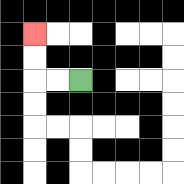{'start': '[3, 3]', 'end': '[1, 1]', 'path_directions': 'L,L,U,U', 'path_coordinates': '[[3, 3], [2, 3], [1, 3], [1, 2], [1, 1]]'}